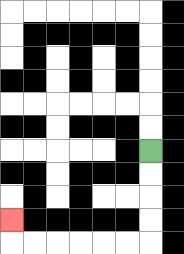{'start': '[6, 6]', 'end': '[0, 9]', 'path_directions': 'D,D,D,D,L,L,L,L,L,L,U', 'path_coordinates': '[[6, 6], [6, 7], [6, 8], [6, 9], [6, 10], [5, 10], [4, 10], [3, 10], [2, 10], [1, 10], [0, 10], [0, 9]]'}